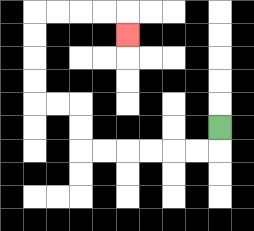{'start': '[9, 5]', 'end': '[5, 1]', 'path_directions': 'D,L,L,L,L,L,L,U,U,L,L,U,U,U,U,R,R,R,R,D', 'path_coordinates': '[[9, 5], [9, 6], [8, 6], [7, 6], [6, 6], [5, 6], [4, 6], [3, 6], [3, 5], [3, 4], [2, 4], [1, 4], [1, 3], [1, 2], [1, 1], [1, 0], [2, 0], [3, 0], [4, 0], [5, 0], [5, 1]]'}